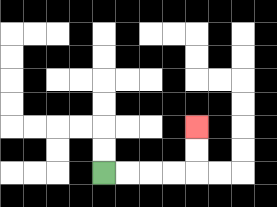{'start': '[4, 7]', 'end': '[8, 5]', 'path_directions': 'R,R,R,R,U,U', 'path_coordinates': '[[4, 7], [5, 7], [6, 7], [7, 7], [8, 7], [8, 6], [8, 5]]'}